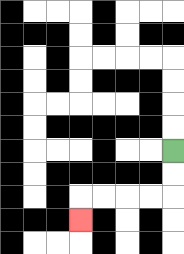{'start': '[7, 6]', 'end': '[3, 9]', 'path_directions': 'D,D,L,L,L,L,D', 'path_coordinates': '[[7, 6], [7, 7], [7, 8], [6, 8], [5, 8], [4, 8], [3, 8], [3, 9]]'}